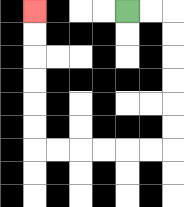{'start': '[5, 0]', 'end': '[1, 0]', 'path_directions': 'R,R,D,D,D,D,D,D,L,L,L,L,L,L,U,U,U,U,U,U', 'path_coordinates': '[[5, 0], [6, 0], [7, 0], [7, 1], [7, 2], [7, 3], [7, 4], [7, 5], [7, 6], [6, 6], [5, 6], [4, 6], [3, 6], [2, 6], [1, 6], [1, 5], [1, 4], [1, 3], [1, 2], [1, 1], [1, 0]]'}